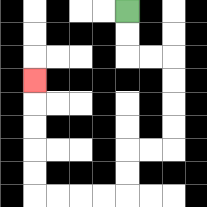{'start': '[5, 0]', 'end': '[1, 3]', 'path_directions': 'D,D,R,R,D,D,D,D,L,L,D,D,L,L,L,L,U,U,U,U,U', 'path_coordinates': '[[5, 0], [5, 1], [5, 2], [6, 2], [7, 2], [7, 3], [7, 4], [7, 5], [7, 6], [6, 6], [5, 6], [5, 7], [5, 8], [4, 8], [3, 8], [2, 8], [1, 8], [1, 7], [1, 6], [1, 5], [1, 4], [1, 3]]'}